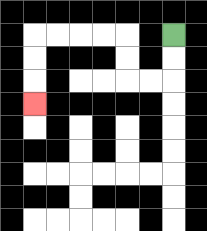{'start': '[7, 1]', 'end': '[1, 4]', 'path_directions': 'D,D,L,L,U,U,L,L,L,L,D,D,D', 'path_coordinates': '[[7, 1], [7, 2], [7, 3], [6, 3], [5, 3], [5, 2], [5, 1], [4, 1], [3, 1], [2, 1], [1, 1], [1, 2], [1, 3], [1, 4]]'}